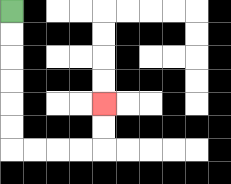{'start': '[0, 0]', 'end': '[4, 4]', 'path_directions': 'D,D,D,D,D,D,R,R,R,R,U,U', 'path_coordinates': '[[0, 0], [0, 1], [0, 2], [0, 3], [0, 4], [0, 5], [0, 6], [1, 6], [2, 6], [3, 6], [4, 6], [4, 5], [4, 4]]'}